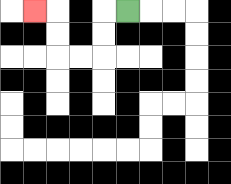{'start': '[5, 0]', 'end': '[1, 0]', 'path_directions': 'L,D,D,L,L,U,U,L', 'path_coordinates': '[[5, 0], [4, 0], [4, 1], [4, 2], [3, 2], [2, 2], [2, 1], [2, 0], [1, 0]]'}